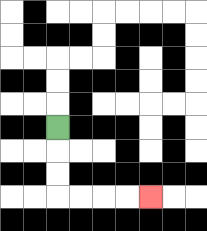{'start': '[2, 5]', 'end': '[6, 8]', 'path_directions': 'D,D,D,R,R,R,R', 'path_coordinates': '[[2, 5], [2, 6], [2, 7], [2, 8], [3, 8], [4, 8], [5, 8], [6, 8]]'}